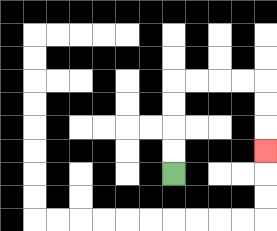{'start': '[7, 7]', 'end': '[11, 6]', 'path_directions': 'U,U,U,U,R,R,R,R,D,D,D', 'path_coordinates': '[[7, 7], [7, 6], [7, 5], [7, 4], [7, 3], [8, 3], [9, 3], [10, 3], [11, 3], [11, 4], [11, 5], [11, 6]]'}